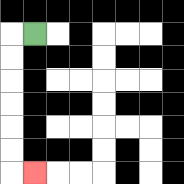{'start': '[1, 1]', 'end': '[1, 7]', 'path_directions': 'L,D,D,D,D,D,D,R', 'path_coordinates': '[[1, 1], [0, 1], [0, 2], [0, 3], [0, 4], [0, 5], [0, 6], [0, 7], [1, 7]]'}